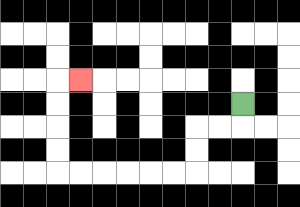{'start': '[10, 4]', 'end': '[3, 3]', 'path_directions': 'D,L,L,D,D,L,L,L,L,L,L,U,U,U,U,R', 'path_coordinates': '[[10, 4], [10, 5], [9, 5], [8, 5], [8, 6], [8, 7], [7, 7], [6, 7], [5, 7], [4, 7], [3, 7], [2, 7], [2, 6], [2, 5], [2, 4], [2, 3], [3, 3]]'}